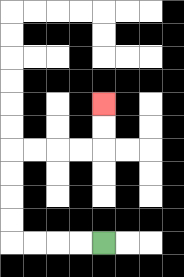{'start': '[4, 10]', 'end': '[4, 4]', 'path_directions': 'L,L,L,L,U,U,U,U,R,R,R,R,U,U', 'path_coordinates': '[[4, 10], [3, 10], [2, 10], [1, 10], [0, 10], [0, 9], [0, 8], [0, 7], [0, 6], [1, 6], [2, 6], [3, 6], [4, 6], [4, 5], [4, 4]]'}